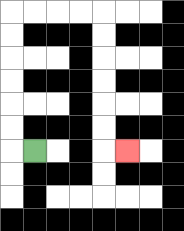{'start': '[1, 6]', 'end': '[5, 6]', 'path_directions': 'L,U,U,U,U,U,U,R,R,R,R,D,D,D,D,D,D,R', 'path_coordinates': '[[1, 6], [0, 6], [0, 5], [0, 4], [0, 3], [0, 2], [0, 1], [0, 0], [1, 0], [2, 0], [3, 0], [4, 0], [4, 1], [4, 2], [4, 3], [4, 4], [4, 5], [4, 6], [5, 6]]'}